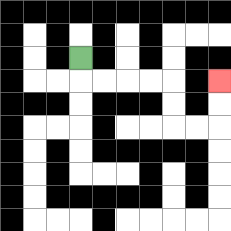{'start': '[3, 2]', 'end': '[9, 3]', 'path_directions': 'D,R,R,R,R,D,D,R,R,U,U', 'path_coordinates': '[[3, 2], [3, 3], [4, 3], [5, 3], [6, 3], [7, 3], [7, 4], [7, 5], [8, 5], [9, 5], [9, 4], [9, 3]]'}